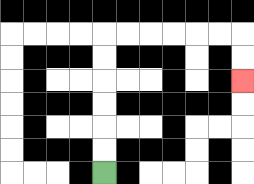{'start': '[4, 7]', 'end': '[10, 3]', 'path_directions': 'U,U,U,U,U,U,R,R,R,R,R,R,D,D', 'path_coordinates': '[[4, 7], [4, 6], [4, 5], [4, 4], [4, 3], [4, 2], [4, 1], [5, 1], [6, 1], [7, 1], [8, 1], [9, 1], [10, 1], [10, 2], [10, 3]]'}